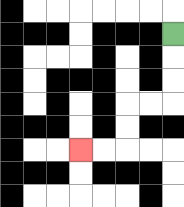{'start': '[7, 1]', 'end': '[3, 6]', 'path_directions': 'D,D,D,L,L,D,D,L,L', 'path_coordinates': '[[7, 1], [7, 2], [7, 3], [7, 4], [6, 4], [5, 4], [5, 5], [5, 6], [4, 6], [3, 6]]'}